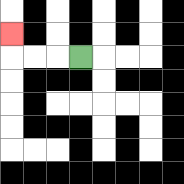{'start': '[3, 2]', 'end': '[0, 1]', 'path_directions': 'L,L,L,U', 'path_coordinates': '[[3, 2], [2, 2], [1, 2], [0, 2], [0, 1]]'}